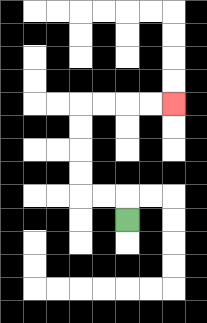{'start': '[5, 9]', 'end': '[7, 4]', 'path_directions': 'U,L,L,U,U,U,U,R,R,R,R', 'path_coordinates': '[[5, 9], [5, 8], [4, 8], [3, 8], [3, 7], [3, 6], [3, 5], [3, 4], [4, 4], [5, 4], [6, 4], [7, 4]]'}